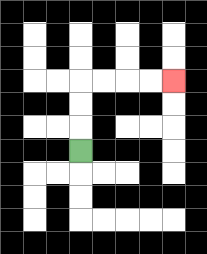{'start': '[3, 6]', 'end': '[7, 3]', 'path_directions': 'U,U,U,R,R,R,R', 'path_coordinates': '[[3, 6], [3, 5], [3, 4], [3, 3], [4, 3], [5, 3], [6, 3], [7, 3]]'}